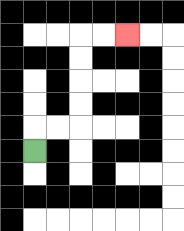{'start': '[1, 6]', 'end': '[5, 1]', 'path_directions': 'U,R,R,U,U,U,U,R,R', 'path_coordinates': '[[1, 6], [1, 5], [2, 5], [3, 5], [3, 4], [3, 3], [3, 2], [3, 1], [4, 1], [5, 1]]'}